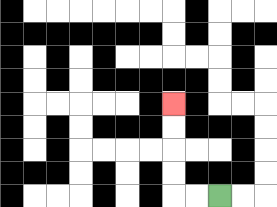{'start': '[9, 8]', 'end': '[7, 4]', 'path_directions': 'L,L,U,U,U,U', 'path_coordinates': '[[9, 8], [8, 8], [7, 8], [7, 7], [7, 6], [7, 5], [7, 4]]'}